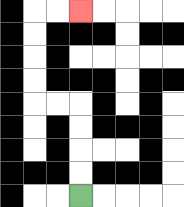{'start': '[3, 8]', 'end': '[3, 0]', 'path_directions': 'U,U,U,U,L,L,U,U,U,U,R,R', 'path_coordinates': '[[3, 8], [3, 7], [3, 6], [3, 5], [3, 4], [2, 4], [1, 4], [1, 3], [1, 2], [1, 1], [1, 0], [2, 0], [3, 0]]'}